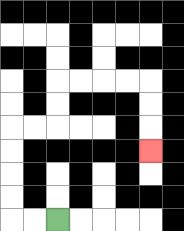{'start': '[2, 9]', 'end': '[6, 6]', 'path_directions': 'L,L,U,U,U,U,R,R,U,U,R,R,R,R,D,D,D', 'path_coordinates': '[[2, 9], [1, 9], [0, 9], [0, 8], [0, 7], [0, 6], [0, 5], [1, 5], [2, 5], [2, 4], [2, 3], [3, 3], [4, 3], [5, 3], [6, 3], [6, 4], [6, 5], [6, 6]]'}